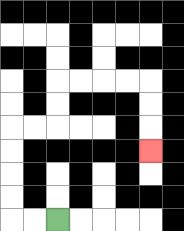{'start': '[2, 9]', 'end': '[6, 6]', 'path_directions': 'L,L,U,U,U,U,R,R,U,U,R,R,R,R,D,D,D', 'path_coordinates': '[[2, 9], [1, 9], [0, 9], [0, 8], [0, 7], [0, 6], [0, 5], [1, 5], [2, 5], [2, 4], [2, 3], [3, 3], [4, 3], [5, 3], [6, 3], [6, 4], [6, 5], [6, 6]]'}